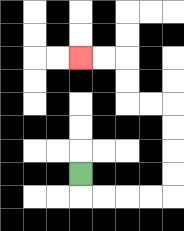{'start': '[3, 7]', 'end': '[3, 2]', 'path_directions': 'D,R,R,R,R,U,U,U,U,L,L,U,U,L,L', 'path_coordinates': '[[3, 7], [3, 8], [4, 8], [5, 8], [6, 8], [7, 8], [7, 7], [7, 6], [7, 5], [7, 4], [6, 4], [5, 4], [5, 3], [5, 2], [4, 2], [3, 2]]'}